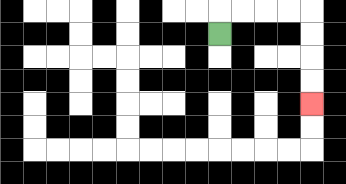{'start': '[9, 1]', 'end': '[13, 4]', 'path_directions': 'U,R,R,R,R,D,D,D,D', 'path_coordinates': '[[9, 1], [9, 0], [10, 0], [11, 0], [12, 0], [13, 0], [13, 1], [13, 2], [13, 3], [13, 4]]'}